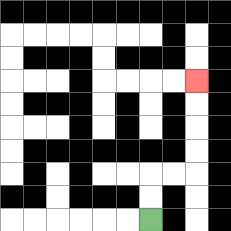{'start': '[6, 9]', 'end': '[8, 3]', 'path_directions': 'U,U,R,R,U,U,U,U', 'path_coordinates': '[[6, 9], [6, 8], [6, 7], [7, 7], [8, 7], [8, 6], [8, 5], [8, 4], [8, 3]]'}